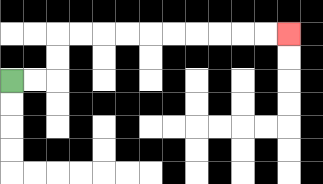{'start': '[0, 3]', 'end': '[12, 1]', 'path_directions': 'R,R,U,U,R,R,R,R,R,R,R,R,R,R', 'path_coordinates': '[[0, 3], [1, 3], [2, 3], [2, 2], [2, 1], [3, 1], [4, 1], [5, 1], [6, 1], [7, 1], [8, 1], [9, 1], [10, 1], [11, 1], [12, 1]]'}